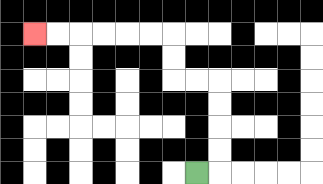{'start': '[8, 7]', 'end': '[1, 1]', 'path_directions': 'R,U,U,U,U,L,L,U,U,L,L,L,L,L,L', 'path_coordinates': '[[8, 7], [9, 7], [9, 6], [9, 5], [9, 4], [9, 3], [8, 3], [7, 3], [7, 2], [7, 1], [6, 1], [5, 1], [4, 1], [3, 1], [2, 1], [1, 1]]'}